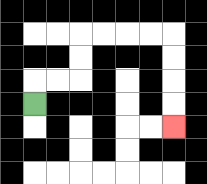{'start': '[1, 4]', 'end': '[7, 5]', 'path_directions': 'U,R,R,U,U,R,R,R,R,D,D,D,D', 'path_coordinates': '[[1, 4], [1, 3], [2, 3], [3, 3], [3, 2], [3, 1], [4, 1], [5, 1], [6, 1], [7, 1], [7, 2], [7, 3], [7, 4], [7, 5]]'}